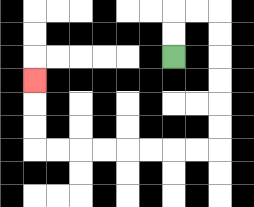{'start': '[7, 2]', 'end': '[1, 3]', 'path_directions': 'U,U,R,R,D,D,D,D,D,D,L,L,L,L,L,L,L,L,U,U,U', 'path_coordinates': '[[7, 2], [7, 1], [7, 0], [8, 0], [9, 0], [9, 1], [9, 2], [9, 3], [9, 4], [9, 5], [9, 6], [8, 6], [7, 6], [6, 6], [5, 6], [4, 6], [3, 6], [2, 6], [1, 6], [1, 5], [1, 4], [1, 3]]'}